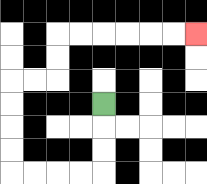{'start': '[4, 4]', 'end': '[8, 1]', 'path_directions': 'D,D,D,L,L,L,L,U,U,U,U,R,R,U,U,R,R,R,R,R,R', 'path_coordinates': '[[4, 4], [4, 5], [4, 6], [4, 7], [3, 7], [2, 7], [1, 7], [0, 7], [0, 6], [0, 5], [0, 4], [0, 3], [1, 3], [2, 3], [2, 2], [2, 1], [3, 1], [4, 1], [5, 1], [6, 1], [7, 1], [8, 1]]'}